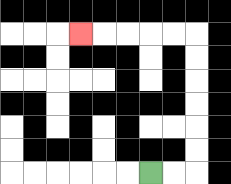{'start': '[6, 7]', 'end': '[3, 1]', 'path_directions': 'R,R,U,U,U,U,U,U,L,L,L,L,L', 'path_coordinates': '[[6, 7], [7, 7], [8, 7], [8, 6], [8, 5], [8, 4], [8, 3], [8, 2], [8, 1], [7, 1], [6, 1], [5, 1], [4, 1], [3, 1]]'}